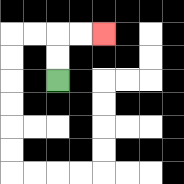{'start': '[2, 3]', 'end': '[4, 1]', 'path_directions': 'U,U,R,R', 'path_coordinates': '[[2, 3], [2, 2], [2, 1], [3, 1], [4, 1]]'}